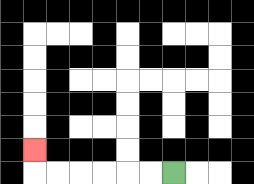{'start': '[7, 7]', 'end': '[1, 6]', 'path_directions': 'L,L,L,L,L,L,U', 'path_coordinates': '[[7, 7], [6, 7], [5, 7], [4, 7], [3, 7], [2, 7], [1, 7], [1, 6]]'}